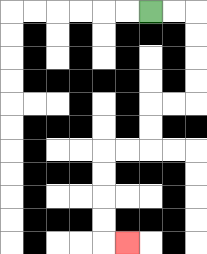{'start': '[6, 0]', 'end': '[5, 10]', 'path_directions': 'R,R,D,D,D,D,L,L,D,D,L,L,D,D,D,D,R', 'path_coordinates': '[[6, 0], [7, 0], [8, 0], [8, 1], [8, 2], [8, 3], [8, 4], [7, 4], [6, 4], [6, 5], [6, 6], [5, 6], [4, 6], [4, 7], [4, 8], [4, 9], [4, 10], [5, 10]]'}